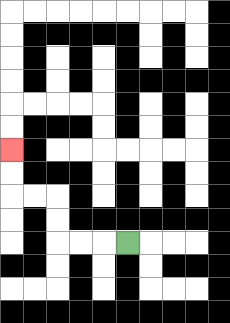{'start': '[5, 10]', 'end': '[0, 6]', 'path_directions': 'L,L,L,U,U,L,L,U,U', 'path_coordinates': '[[5, 10], [4, 10], [3, 10], [2, 10], [2, 9], [2, 8], [1, 8], [0, 8], [0, 7], [0, 6]]'}